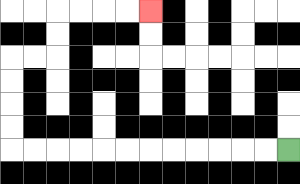{'start': '[12, 6]', 'end': '[6, 0]', 'path_directions': 'L,L,L,L,L,L,L,L,L,L,L,L,U,U,U,U,R,R,U,U,R,R,R,R', 'path_coordinates': '[[12, 6], [11, 6], [10, 6], [9, 6], [8, 6], [7, 6], [6, 6], [5, 6], [4, 6], [3, 6], [2, 6], [1, 6], [0, 6], [0, 5], [0, 4], [0, 3], [0, 2], [1, 2], [2, 2], [2, 1], [2, 0], [3, 0], [4, 0], [5, 0], [6, 0]]'}